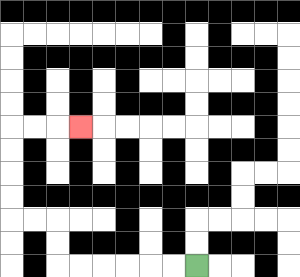{'start': '[8, 11]', 'end': '[3, 5]', 'path_directions': 'L,L,L,L,L,L,U,U,L,L,U,U,U,U,R,R,R', 'path_coordinates': '[[8, 11], [7, 11], [6, 11], [5, 11], [4, 11], [3, 11], [2, 11], [2, 10], [2, 9], [1, 9], [0, 9], [0, 8], [0, 7], [0, 6], [0, 5], [1, 5], [2, 5], [3, 5]]'}